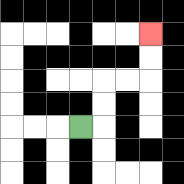{'start': '[3, 5]', 'end': '[6, 1]', 'path_directions': 'R,U,U,R,R,U,U', 'path_coordinates': '[[3, 5], [4, 5], [4, 4], [4, 3], [5, 3], [6, 3], [6, 2], [6, 1]]'}